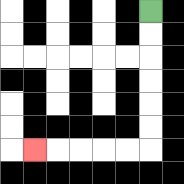{'start': '[6, 0]', 'end': '[1, 6]', 'path_directions': 'D,D,D,D,D,D,L,L,L,L,L', 'path_coordinates': '[[6, 0], [6, 1], [6, 2], [6, 3], [6, 4], [6, 5], [6, 6], [5, 6], [4, 6], [3, 6], [2, 6], [1, 6]]'}